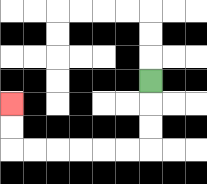{'start': '[6, 3]', 'end': '[0, 4]', 'path_directions': 'D,D,D,L,L,L,L,L,L,U,U', 'path_coordinates': '[[6, 3], [6, 4], [6, 5], [6, 6], [5, 6], [4, 6], [3, 6], [2, 6], [1, 6], [0, 6], [0, 5], [0, 4]]'}